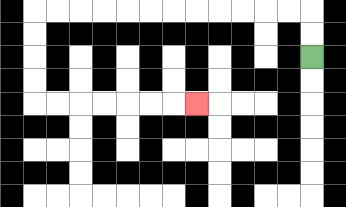{'start': '[13, 2]', 'end': '[8, 4]', 'path_directions': 'U,U,L,L,L,L,L,L,L,L,L,L,L,L,D,D,D,D,R,R,R,R,R,R,R', 'path_coordinates': '[[13, 2], [13, 1], [13, 0], [12, 0], [11, 0], [10, 0], [9, 0], [8, 0], [7, 0], [6, 0], [5, 0], [4, 0], [3, 0], [2, 0], [1, 0], [1, 1], [1, 2], [1, 3], [1, 4], [2, 4], [3, 4], [4, 4], [5, 4], [6, 4], [7, 4], [8, 4]]'}